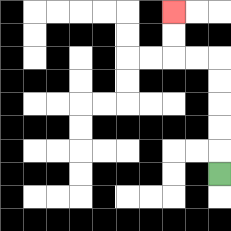{'start': '[9, 7]', 'end': '[7, 0]', 'path_directions': 'U,U,U,U,U,L,L,U,U', 'path_coordinates': '[[9, 7], [9, 6], [9, 5], [9, 4], [9, 3], [9, 2], [8, 2], [7, 2], [7, 1], [7, 0]]'}